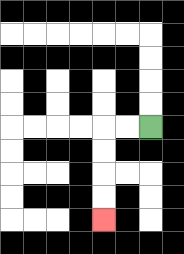{'start': '[6, 5]', 'end': '[4, 9]', 'path_directions': 'L,L,D,D,D,D', 'path_coordinates': '[[6, 5], [5, 5], [4, 5], [4, 6], [4, 7], [4, 8], [4, 9]]'}